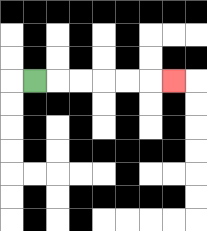{'start': '[1, 3]', 'end': '[7, 3]', 'path_directions': 'R,R,R,R,R,R', 'path_coordinates': '[[1, 3], [2, 3], [3, 3], [4, 3], [5, 3], [6, 3], [7, 3]]'}